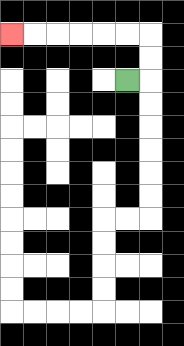{'start': '[5, 3]', 'end': '[0, 1]', 'path_directions': 'R,U,U,L,L,L,L,L,L', 'path_coordinates': '[[5, 3], [6, 3], [6, 2], [6, 1], [5, 1], [4, 1], [3, 1], [2, 1], [1, 1], [0, 1]]'}